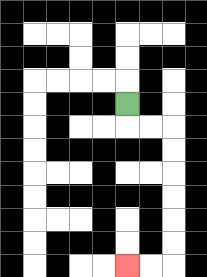{'start': '[5, 4]', 'end': '[5, 11]', 'path_directions': 'D,R,R,D,D,D,D,D,D,L,L', 'path_coordinates': '[[5, 4], [5, 5], [6, 5], [7, 5], [7, 6], [7, 7], [7, 8], [7, 9], [7, 10], [7, 11], [6, 11], [5, 11]]'}